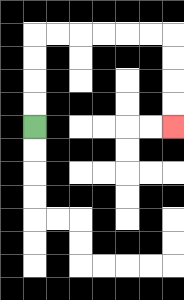{'start': '[1, 5]', 'end': '[7, 5]', 'path_directions': 'U,U,U,U,R,R,R,R,R,R,D,D,D,D', 'path_coordinates': '[[1, 5], [1, 4], [1, 3], [1, 2], [1, 1], [2, 1], [3, 1], [4, 1], [5, 1], [6, 1], [7, 1], [7, 2], [7, 3], [7, 4], [7, 5]]'}